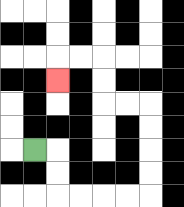{'start': '[1, 6]', 'end': '[2, 3]', 'path_directions': 'R,D,D,R,R,R,R,U,U,U,U,L,L,U,U,L,L,D', 'path_coordinates': '[[1, 6], [2, 6], [2, 7], [2, 8], [3, 8], [4, 8], [5, 8], [6, 8], [6, 7], [6, 6], [6, 5], [6, 4], [5, 4], [4, 4], [4, 3], [4, 2], [3, 2], [2, 2], [2, 3]]'}